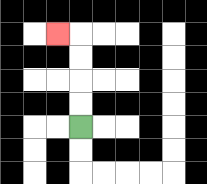{'start': '[3, 5]', 'end': '[2, 1]', 'path_directions': 'U,U,U,U,L', 'path_coordinates': '[[3, 5], [3, 4], [3, 3], [3, 2], [3, 1], [2, 1]]'}